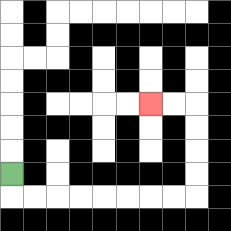{'start': '[0, 7]', 'end': '[6, 4]', 'path_directions': 'D,R,R,R,R,R,R,R,R,U,U,U,U,L,L', 'path_coordinates': '[[0, 7], [0, 8], [1, 8], [2, 8], [3, 8], [4, 8], [5, 8], [6, 8], [7, 8], [8, 8], [8, 7], [8, 6], [8, 5], [8, 4], [7, 4], [6, 4]]'}